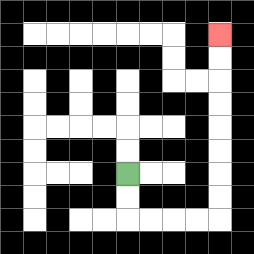{'start': '[5, 7]', 'end': '[9, 1]', 'path_directions': 'D,D,R,R,R,R,U,U,U,U,U,U,U,U', 'path_coordinates': '[[5, 7], [5, 8], [5, 9], [6, 9], [7, 9], [8, 9], [9, 9], [9, 8], [9, 7], [9, 6], [9, 5], [9, 4], [9, 3], [9, 2], [9, 1]]'}